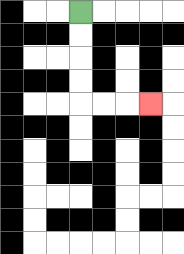{'start': '[3, 0]', 'end': '[6, 4]', 'path_directions': 'D,D,D,D,R,R,R', 'path_coordinates': '[[3, 0], [3, 1], [3, 2], [3, 3], [3, 4], [4, 4], [5, 4], [6, 4]]'}